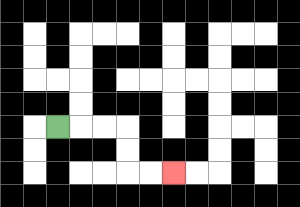{'start': '[2, 5]', 'end': '[7, 7]', 'path_directions': 'R,R,R,D,D,R,R', 'path_coordinates': '[[2, 5], [3, 5], [4, 5], [5, 5], [5, 6], [5, 7], [6, 7], [7, 7]]'}